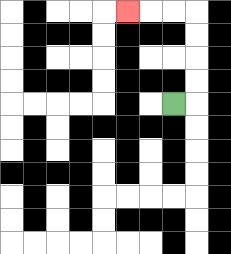{'start': '[7, 4]', 'end': '[5, 0]', 'path_directions': 'R,U,U,U,U,L,L,L', 'path_coordinates': '[[7, 4], [8, 4], [8, 3], [8, 2], [8, 1], [8, 0], [7, 0], [6, 0], [5, 0]]'}